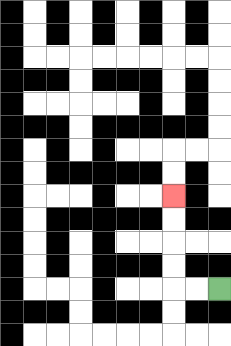{'start': '[9, 12]', 'end': '[7, 8]', 'path_directions': 'L,L,U,U,U,U', 'path_coordinates': '[[9, 12], [8, 12], [7, 12], [7, 11], [7, 10], [7, 9], [7, 8]]'}